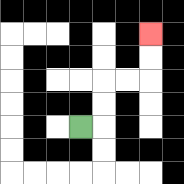{'start': '[3, 5]', 'end': '[6, 1]', 'path_directions': 'R,U,U,R,R,U,U', 'path_coordinates': '[[3, 5], [4, 5], [4, 4], [4, 3], [5, 3], [6, 3], [6, 2], [6, 1]]'}